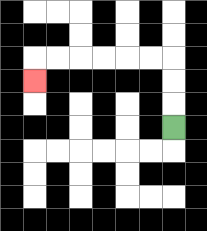{'start': '[7, 5]', 'end': '[1, 3]', 'path_directions': 'U,U,U,L,L,L,L,L,L,D', 'path_coordinates': '[[7, 5], [7, 4], [7, 3], [7, 2], [6, 2], [5, 2], [4, 2], [3, 2], [2, 2], [1, 2], [1, 3]]'}